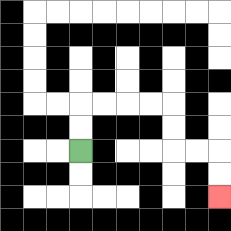{'start': '[3, 6]', 'end': '[9, 8]', 'path_directions': 'U,U,R,R,R,R,D,D,R,R,D,D', 'path_coordinates': '[[3, 6], [3, 5], [3, 4], [4, 4], [5, 4], [6, 4], [7, 4], [7, 5], [7, 6], [8, 6], [9, 6], [9, 7], [9, 8]]'}